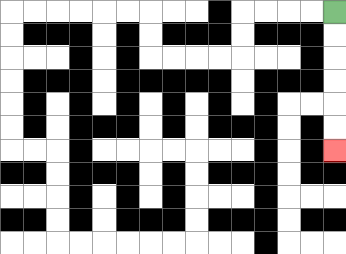{'start': '[14, 0]', 'end': '[14, 6]', 'path_directions': 'D,D,D,D,D,D', 'path_coordinates': '[[14, 0], [14, 1], [14, 2], [14, 3], [14, 4], [14, 5], [14, 6]]'}